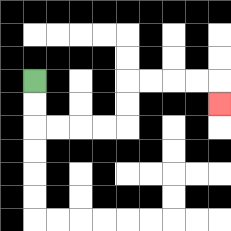{'start': '[1, 3]', 'end': '[9, 4]', 'path_directions': 'D,D,R,R,R,R,U,U,R,R,R,R,D', 'path_coordinates': '[[1, 3], [1, 4], [1, 5], [2, 5], [3, 5], [4, 5], [5, 5], [5, 4], [5, 3], [6, 3], [7, 3], [8, 3], [9, 3], [9, 4]]'}